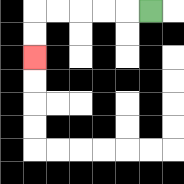{'start': '[6, 0]', 'end': '[1, 2]', 'path_directions': 'L,L,L,L,L,D,D', 'path_coordinates': '[[6, 0], [5, 0], [4, 0], [3, 0], [2, 0], [1, 0], [1, 1], [1, 2]]'}